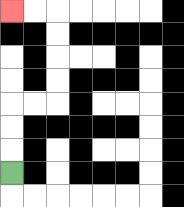{'start': '[0, 7]', 'end': '[0, 0]', 'path_directions': 'U,U,U,R,R,U,U,U,U,L,L', 'path_coordinates': '[[0, 7], [0, 6], [0, 5], [0, 4], [1, 4], [2, 4], [2, 3], [2, 2], [2, 1], [2, 0], [1, 0], [0, 0]]'}